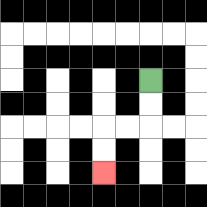{'start': '[6, 3]', 'end': '[4, 7]', 'path_directions': 'D,D,L,L,D,D', 'path_coordinates': '[[6, 3], [6, 4], [6, 5], [5, 5], [4, 5], [4, 6], [4, 7]]'}